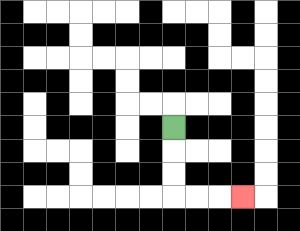{'start': '[7, 5]', 'end': '[10, 8]', 'path_directions': 'D,D,D,R,R,R', 'path_coordinates': '[[7, 5], [7, 6], [7, 7], [7, 8], [8, 8], [9, 8], [10, 8]]'}